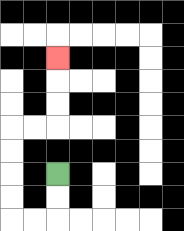{'start': '[2, 7]', 'end': '[2, 2]', 'path_directions': 'D,D,L,L,U,U,U,U,R,R,U,U,U', 'path_coordinates': '[[2, 7], [2, 8], [2, 9], [1, 9], [0, 9], [0, 8], [0, 7], [0, 6], [0, 5], [1, 5], [2, 5], [2, 4], [2, 3], [2, 2]]'}